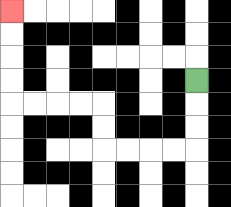{'start': '[8, 3]', 'end': '[0, 0]', 'path_directions': 'D,D,D,L,L,L,L,U,U,L,L,L,L,U,U,U,U', 'path_coordinates': '[[8, 3], [8, 4], [8, 5], [8, 6], [7, 6], [6, 6], [5, 6], [4, 6], [4, 5], [4, 4], [3, 4], [2, 4], [1, 4], [0, 4], [0, 3], [0, 2], [0, 1], [0, 0]]'}